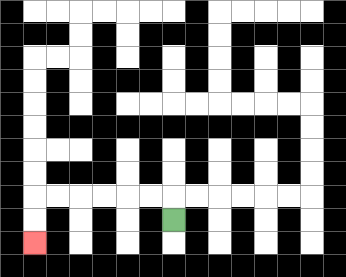{'start': '[7, 9]', 'end': '[1, 10]', 'path_directions': 'U,L,L,L,L,L,L,D,D', 'path_coordinates': '[[7, 9], [7, 8], [6, 8], [5, 8], [4, 8], [3, 8], [2, 8], [1, 8], [1, 9], [1, 10]]'}